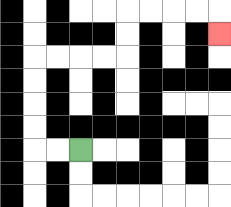{'start': '[3, 6]', 'end': '[9, 1]', 'path_directions': 'L,L,U,U,U,U,R,R,R,R,U,U,R,R,R,R,D', 'path_coordinates': '[[3, 6], [2, 6], [1, 6], [1, 5], [1, 4], [1, 3], [1, 2], [2, 2], [3, 2], [4, 2], [5, 2], [5, 1], [5, 0], [6, 0], [7, 0], [8, 0], [9, 0], [9, 1]]'}